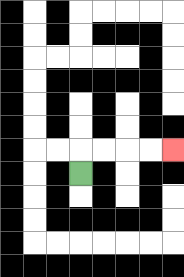{'start': '[3, 7]', 'end': '[7, 6]', 'path_directions': 'U,R,R,R,R', 'path_coordinates': '[[3, 7], [3, 6], [4, 6], [5, 6], [6, 6], [7, 6]]'}